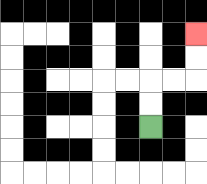{'start': '[6, 5]', 'end': '[8, 1]', 'path_directions': 'U,U,R,R,U,U', 'path_coordinates': '[[6, 5], [6, 4], [6, 3], [7, 3], [8, 3], [8, 2], [8, 1]]'}